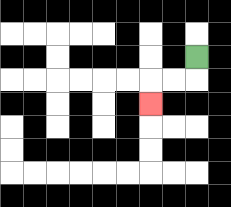{'start': '[8, 2]', 'end': '[6, 4]', 'path_directions': 'D,L,L,D', 'path_coordinates': '[[8, 2], [8, 3], [7, 3], [6, 3], [6, 4]]'}